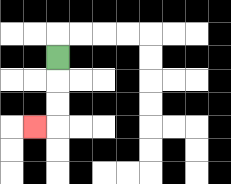{'start': '[2, 2]', 'end': '[1, 5]', 'path_directions': 'D,D,D,L', 'path_coordinates': '[[2, 2], [2, 3], [2, 4], [2, 5], [1, 5]]'}